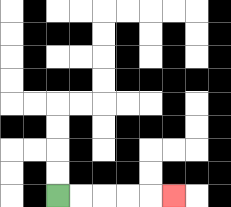{'start': '[2, 8]', 'end': '[7, 8]', 'path_directions': 'R,R,R,R,R', 'path_coordinates': '[[2, 8], [3, 8], [4, 8], [5, 8], [6, 8], [7, 8]]'}